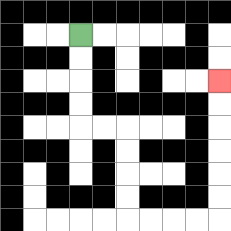{'start': '[3, 1]', 'end': '[9, 3]', 'path_directions': 'D,D,D,D,R,R,D,D,D,D,R,R,R,R,U,U,U,U,U,U', 'path_coordinates': '[[3, 1], [3, 2], [3, 3], [3, 4], [3, 5], [4, 5], [5, 5], [5, 6], [5, 7], [5, 8], [5, 9], [6, 9], [7, 9], [8, 9], [9, 9], [9, 8], [9, 7], [9, 6], [9, 5], [9, 4], [9, 3]]'}